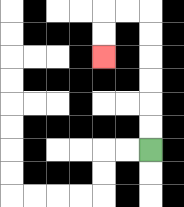{'start': '[6, 6]', 'end': '[4, 2]', 'path_directions': 'U,U,U,U,U,U,L,L,D,D', 'path_coordinates': '[[6, 6], [6, 5], [6, 4], [6, 3], [6, 2], [6, 1], [6, 0], [5, 0], [4, 0], [4, 1], [4, 2]]'}